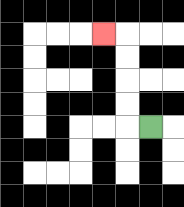{'start': '[6, 5]', 'end': '[4, 1]', 'path_directions': 'L,U,U,U,U,L', 'path_coordinates': '[[6, 5], [5, 5], [5, 4], [5, 3], [5, 2], [5, 1], [4, 1]]'}